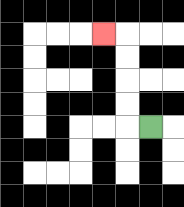{'start': '[6, 5]', 'end': '[4, 1]', 'path_directions': 'L,U,U,U,U,L', 'path_coordinates': '[[6, 5], [5, 5], [5, 4], [5, 3], [5, 2], [5, 1], [4, 1]]'}